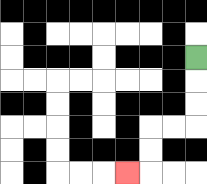{'start': '[8, 2]', 'end': '[5, 7]', 'path_directions': 'D,D,D,L,L,D,D,L', 'path_coordinates': '[[8, 2], [8, 3], [8, 4], [8, 5], [7, 5], [6, 5], [6, 6], [6, 7], [5, 7]]'}